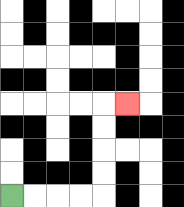{'start': '[0, 8]', 'end': '[5, 4]', 'path_directions': 'R,R,R,R,U,U,U,U,R', 'path_coordinates': '[[0, 8], [1, 8], [2, 8], [3, 8], [4, 8], [4, 7], [4, 6], [4, 5], [4, 4], [5, 4]]'}